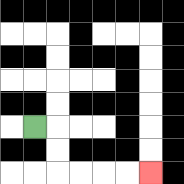{'start': '[1, 5]', 'end': '[6, 7]', 'path_directions': 'R,D,D,R,R,R,R', 'path_coordinates': '[[1, 5], [2, 5], [2, 6], [2, 7], [3, 7], [4, 7], [5, 7], [6, 7]]'}